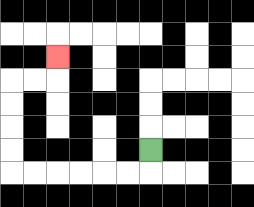{'start': '[6, 6]', 'end': '[2, 2]', 'path_directions': 'D,L,L,L,L,L,L,U,U,U,U,R,R,U', 'path_coordinates': '[[6, 6], [6, 7], [5, 7], [4, 7], [3, 7], [2, 7], [1, 7], [0, 7], [0, 6], [0, 5], [0, 4], [0, 3], [1, 3], [2, 3], [2, 2]]'}